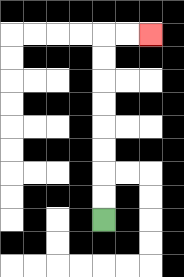{'start': '[4, 9]', 'end': '[6, 1]', 'path_directions': 'U,U,U,U,U,U,U,U,R,R', 'path_coordinates': '[[4, 9], [4, 8], [4, 7], [4, 6], [4, 5], [4, 4], [4, 3], [4, 2], [4, 1], [5, 1], [6, 1]]'}